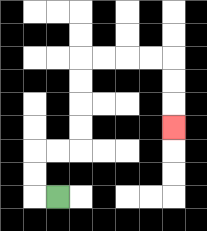{'start': '[2, 8]', 'end': '[7, 5]', 'path_directions': 'L,U,U,R,R,U,U,U,U,R,R,R,R,D,D,D', 'path_coordinates': '[[2, 8], [1, 8], [1, 7], [1, 6], [2, 6], [3, 6], [3, 5], [3, 4], [3, 3], [3, 2], [4, 2], [5, 2], [6, 2], [7, 2], [7, 3], [7, 4], [7, 5]]'}